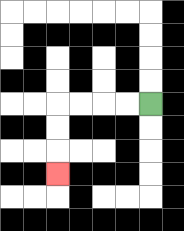{'start': '[6, 4]', 'end': '[2, 7]', 'path_directions': 'L,L,L,L,D,D,D', 'path_coordinates': '[[6, 4], [5, 4], [4, 4], [3, 4], [2, 4], [2, 5], [2, 6], [2, 7]]'}